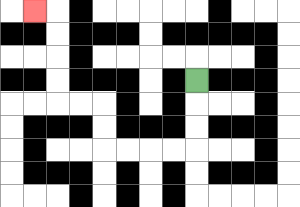{'start': '[8, 3]', 'end': '[1, 0]', 'path_directions': 'D,D,D,L,L,L,L,U,U,L,L,U,U,U,U,L', 'path_coordinates': '[[8, 3], [8, 4], [8, 5], [8, 6], [7, 6], [6, 6], [5, 6], [4, 6], [4, 5], [4, 4], [3, 4], [2, 4], [2, 3], [2, 2], [2, 1], [2, 0], [1, 0]]'}